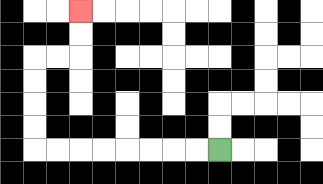{'start': '[9, 6]', 'end': '[3, 0]', 'path_directions': 'L,L,L,L,L,L,L,L,U,U,U,U,R,R,U,U', 'path_coordinates': '[[9, 6], [8, 6], [7, 6], [6, 6], [5, 6], [4, 6], [3, 6], [2, 6], [1, 6], [1, 5], [1, 4], [1, 3], [1, 2], [2, 2], [3, 2], [3, 1], [3, 0]]'}